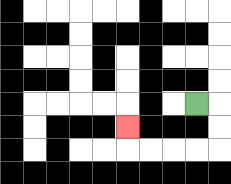{'start': '[8, 4]', 'end': '[5, 5]', 'path_directions': 'R,D,D,L,L,L,L,U', 'path_coordinates': '[[8, 4], [9, 4], [9, 5], [9, 6], [8, 6], [7, 6], [6, 6], [5, 6], [5, 5]]'}